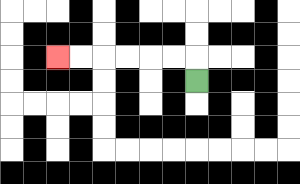{'start': '[8, 3]', 'end': '[2, 2]', 'path_directions': 'U,L,L,L,L,L,L', 'path_coordinates': '[[8, 3], [8, 2], [7, 2], [6, 2], [5, 2], [4, 2], [3, 2], [2, 2]]'}